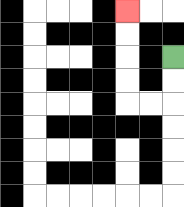{'start': '[7, 2]', 'end': '[5, 0]', 'path_directions': 'D,D,L,L,U,U,U,U', 'path_coordinates': '[[7, 2], [7, 3], [7, 4], [6, 4], [5, 4], [5, 3], [5, 2], [5, 1], [5, 0]]'}